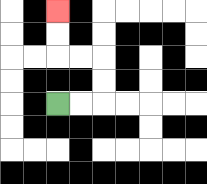{'start': '[2, 4]', 'end': '[2, 0]', 'path_directions': 'R,R,U,U,L,L,U,U', 'path_coordinates': '[[2, 4], [3, 4], [4, 4], [4, 3], [4, 2], [3, 2], [2, 2], [2, 1], [2, 0]]'}